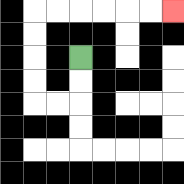{'start': '[3, 2]', 'end': '[7, 0]', 'path_directions': 'D,D,L,L,U,U,U,U,R,R,R,R,R,R', 'path_coordinates': '[[3, 2], [3, 3], [3, 4], [2, 4], [1, 4], [1, 3], [1, 2], [1, 1], [1, 0], [2, 0], [3, 0], [4, 0], [5, 0], [6, 0], [7, 0]]'}